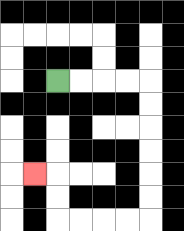{'start': '[2, 3]', 'end': '[1, 7]', 'path_directions': 'R,R,R,R,D,D,D,D,D,D,L,L,L,L,U,U,L', 'path_coordinates': '[[2, 3], [3, 3], [4, 3], [5, 3], [6, 3], [6, 4], [6, 5], [6, 6], [6, 7], [6, 8], [6, 9], [5, 9], [4, 9], [3, 9], [2, 9], [2, 8], [2, 7], [1, 7]]'}